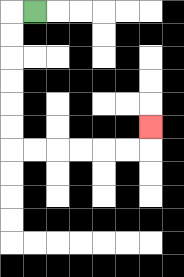{'start': '[1, 0]', 'end': '[6, 5]', 'path_directions': 'L,D,D,D,D,D,D,R,R,R,R,R,R,U', 'path_coordinates': '[[1, 0], [0, 0], [0, 1], [0, 2], [0, 3], [0, 4], [0, 5], [0, 6], [1, 6], [2, 6], [3, 6], [4, 6], [5, 6], [6, 6], [6, 5]]'}